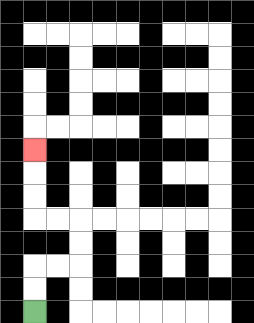{'start': '[1, 13]', 'end': '[1, 6]', 'path_directions': 'U,U,R,R,U,U,L,L,U,U,U', 'path_coordinates': '[[1, 13], [1, 12], [1, 11], [2, 11], [3, 11], [3, 10], [3, 9], [2, 9], [1, 9], [1, 8], [1, 7], [1, 6]]'}